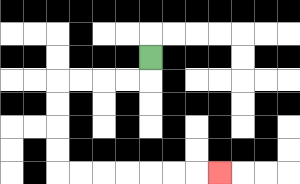{'start': '[6, 2]', 'end': '[9, 7]', 'path_directions': 'D,L,L,L,L,D,D,D,D,R,R,R,R,R,R,R', 'path_coordinates': '[[6, 2], [6, 3], [5, 3], [4, 3], [3, 3], [2, 3], [2, 4], [2, 5], [2, 6], [2, 7], [3, 7], [4, 7], [5, 7], [6, 7], [7, 7], [8, 7], [9, 7]]'}